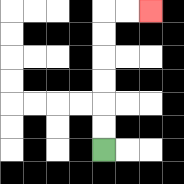{'start': '[4, 6]', 'end': '[6, 0]', 'path_directions': 'U,U,U,U,U,U,R,R', 'path_coordinates': '[[4, 6], [4, 5], [4, 4], [4, 3], [4, 2], [4, 1], [4, 0], [5, 0], [6, 0]]'}